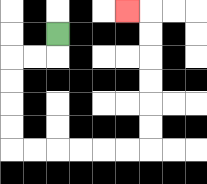{'start': '[2, 1]', 'end': '[5, 0]', 'path_directions': 'D,L,L,D,D,D,D,R,R,R,R,R,R,U,U,U,U,U,U,L', 'path_coordinates': '[[2, 1], [2, 2], [1, 2], [0, 2], [0, 3], [0, 4], [0, 5], [0, 6], [1, 6], [2, 6], [3, 6], [4, 6], [5, 6], [6, 6], [6, 5], [6, 4], [6, 3], [6, 2], [6, 1], [6, 0], [5, 0]]'}